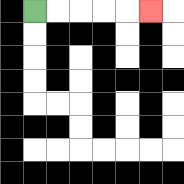{'start': '[1, 0]', 'end': '[6, 0]', 'path_directions': 'R,R,R,R,R', 'path_coordinates': '[[1, 0], [2, 0], [3, 0], [4, 0], [5, 0], [6, 0]]'}